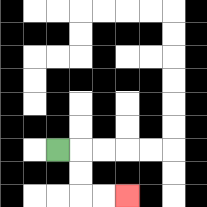{'start': '[2, 6]', 'end': '[5, 8]', 'path_directions': 'R,D,D,R,R', 'path_coordinates': '[[2, 6], [3, 6], [3, 7], [3, 8], [4, 8], [5, 8]]'}